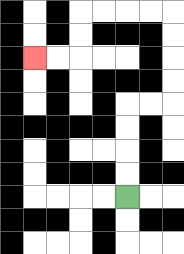{'start': '[5, 8]', 'end': '[1, 2]', 'path_directions': 'U,U,U,U,R,R,U,U,U,U,L,L,L,L,D,D,L,L', 'path_coordinates': '[[5, 8], [5, 7], [5, 6], [5, 5], [5, 4], [6, 4], [7, 4], [7, 3], [7, 2], [7, 1], [7, 0], [6, 0], [5, 0], [4, 0], [3, 0], [3, 1], [3, 2], [2, 2], [1, 2]]'}